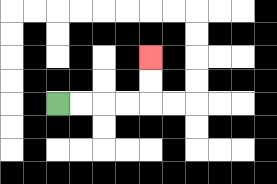{'start': '[2, 4]', 'end': '[6, 2]', 'path_directions': 'R,R,R,R,U,U', 'path_coordinates': '[[2, 4], [3, 4], [4, 4], [5, 4], [6, 4], [6, 3], [6, 2]]'}